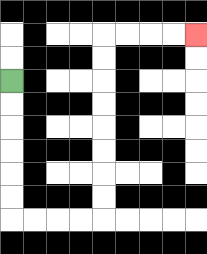{'start': '[0, 3]', 'end': '[8, 1]', 'path_directions': 'D,D,D,D,D,D,R,R,R,R,U,U,U,U,U,U,U,U,R,R,R,R', 'path_coordinates': '[[0, 3], [0, 4], [0, 5], [0, 6], [0, 7], [0, 8], [0, 9], [1, 9], [2, 9], [3, 9], [4, 9], [4, 8], [4, 7], [4, 6], [4, 5], [4, 4], [4, 3], [4, 2], [4, 1], [5, 1], [6, 1], [7, 1], [8, 1]]'}